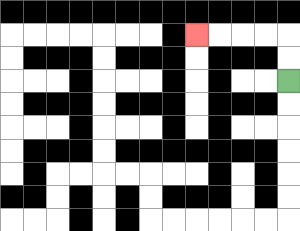{'start': '[12, 3]', 'end': '[8, 1]', 'path_directions': 'U,U,L,L,L,L', 'path_coordinates': '[[12, 3], [12, 2], [12, 1], [11, 1], [10, 1], [9, 1], [8, 1]]'}